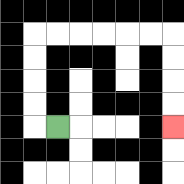{'start': '[2, 5]', 'end': '[7, 5]', 'path_directions': 'L,U,U,U,U,R,R,R,R,R,R,D,D,D,D', 'path_coordinates': '[[2, 5], [1, 5], [1, 4], [1, 3], [1, 2], [1, 1], [2, 1], [3, 1], [4, 1], [5, 1], [6, 1], [7, 1], [7, 2], [7, 3], [7, 4], [7, 5]]'}